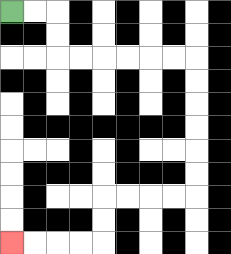{'start': '[0, 0]', 'end': '[0, 10]', 'path_directions': 'R,R,D,D,R,R,R,R,R,R,D,D,D,D,D,D,L,L,L,L,D,D,L,L,L,L', 'path_coordinates': '[[0, 0], [1, 0], [2, 0], [2, 1], [2, 2], [3, 2], [4, 2], [5, 2], [6, 2], [7, 2], [8, 2], [8, 3], [8, 4], [8, 5], [8, 6], [8, 7], [8, 8], [7, 8], [6, 8], [5, 8], [4, 8], [4, 9], [4, 10], [3, 10], [2, 10], [1, 10], [0, 10]]'}